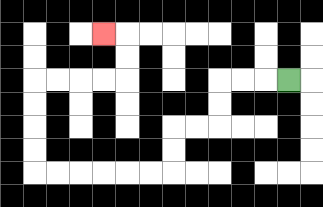{'start': '[12, 3]', 'end': '[4, 1]', 'path_directions': 'L,L,L,D,D,L,L,D,D,L,L,L,L,L,L,U,U,U,U,R,R,R,R,U,U,L', 'path_coordinates': '[[12, 3], [11, 3], [10, 3], [9, 3], [9, 4], [9, 5], [8, 5], [7, 5], [7, 6], [7, 7], [6, 7], [5, 7], [4, 7], [3, 7], [2, 7], [1, 7], [1, 6], [1, 5], [1, 4], [1, 3], [2, 3], [3, 3], [4, 3], [5, 3], [5, 2], [5, 1], [4, 1]]'}